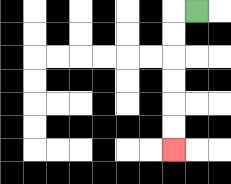{'start': '[8, 0]', 'end': '[7, 6]', 'path_directions': 'L,D,D,D,D,D,D', 'path_coordinates': '[[8, 0], [7, 0], [7, 1], [7, 2], [7, 3], [7, 4], [7, 5], [7, 6]]'}